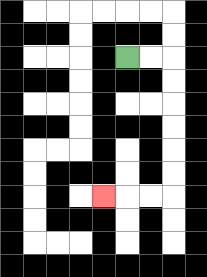{'start': '[5, 2]', 'end': '[4, 8]', 'path_directions': 'R,R,D,D,D,D,D,D,L,L,L', 'path_coordinates': '[[5, 2], [6, 2], [7, 2], [7, 3], [7, 4], [7, 5], [7, 6], [7, 7], [7, 8], [6, 8], [5, 8], [4, 8]]'}